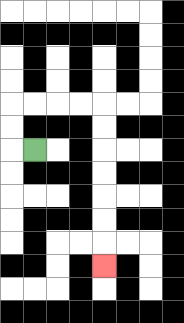{'start': '[1, 6]', 'end': '[4, 11]', 'path_directions': 'L,U,U,R,R,R,R,D,D,D,D,D,D,D', 'path_coordinates': '[[1, 6], [0, 6], [0, 5], [0, 4], [1, 4], [2, 4], [3, 4], [4, 4], [4, 5], [4, 6], [4, 7], [4, 8], [4, 9], [4, 10], [4, 11]]'}